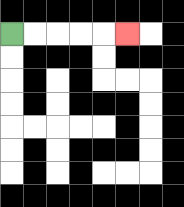{'start': '[0, 1]', 'end': '[5, 1]', 'path_directions': 'R,R,R,R,R', 'path_coordinates': '[[0, 1], [1, 1], [2, 1], [3, 1], [4, 1], [5, 1]]'}